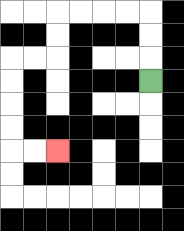{'start': '[6, 3]', 'end': '[2, 6]', 'path_directions': 'U,U,U,L,L,L,L,D,D,L,L,D,D,D,D,R,R', 'path_coordinates': '[[6, 3], [6, 2], [6, 1], [6, 0], [5, 0], [4, 0], [3, 0], [2, 0], [2, 1], [2, 2], [1, 2], [0, 2], [0, 3], [0, 4], [0, 5], [0, 6], [1, 6], [2, 6]]'}